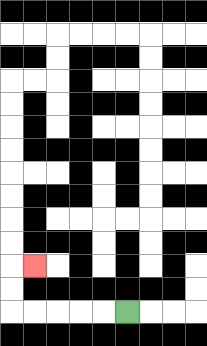{'start': '[5, 13]', 'end': '[1, 11]', 'path_directions': 'L,L,L,L,L,U,U,R', 'path_coordinates': '[[5, 13], [4, 13], [3, 13], [2, 13], [1, 13], [0, 13], [0, 12], [0, 11], [1, 11]]'}